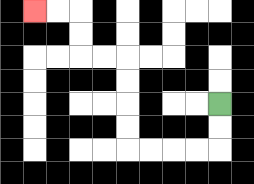{'start': '[9, 4]', 'end': '[1, 0]', 'path_directions': 'D,D,L,L,L,L,U,U,U,U,L,L,U,U,L,L', 'path_coordinates': '[[9, 4], [9, 5], [9, 6], [8, 6], [7, 6], [6, 6], [5, 6], [5, 5], [5, 4], [5, 3], [5, 2], [4, 2], [3, 2], [3, 1], [3, 0], [2, 0], [1, 0]]'}